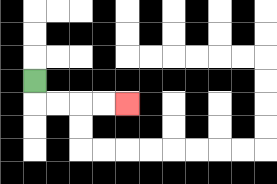{'start': '[1, 3]', 'end': '[5, 4]', 'path_directions': 'D,R,R,R,R', 'path_coordinates': '[[1, 3], [1, 4], [2, 4], [3, 4], [4, 4], [5, 4]]'}